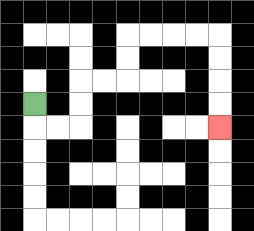{'start': '[1, 4]', 'end': '[9, 5]', 'path_directions': 'D,R,R,U,U,R,R,U,U,R,R,R,R,D,D,D,D', 'path_coordinates': '[[1, 4], [1, 5], [2, 5], [3, 5], [3, 4], [3, 3], [4, 3], [5, 3], [5, 2], [5, 1], [6, 1], [7, 1], [8, 1], [9, 1], [9, 2], [9, 3], [9, 4], [9, 5]]'}